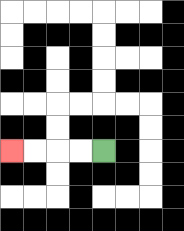{'start': '[4, 6]', 'end': '[0, 6]', 'path_directions': 'L,L,L,L', 'path_coordinates': '[[4, 6], [3, 6], [2, 6], [1, 6], [0, 6]]'}